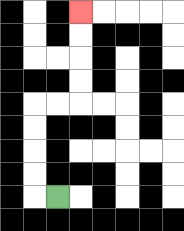{'start': '[2, 8]', 'end': '[3, 0]', 'path_directions': 'L,U,U,U,U,R,R,U,U,U,U', 'path_coordinates': '[[2, 8], [1, 8], [1, 7], [1, 6], [1, 5], [1, 4], [2, 4], [3, 4], [3, 3], [3, 2], [3, 1], [3, 0]]'}